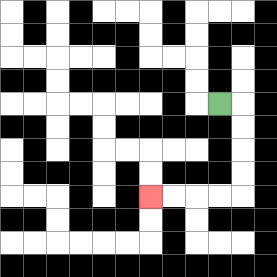{'start': '[9, 4]', 'end': '[6, 8]', 'path_directions': 'R,D,D,D,D,L,L,L,L', 'path_coordinates': '[[9, 4], [10, 4], [10, 5], [10, 6], [10, 7], [10, 8], [9, 8], [8, 8], [7, 8], [6, 8]]'}